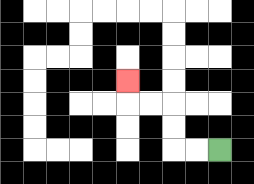{'start': '[9, 6]', 'end': '[5, 3]', 'path_directions': 'L,L,U,U,L,L,U', 'path_coordinates': '[[9, 6], [8, 6], [7, 6], [7, 5], [7, 4], [6, 4], [5, 4], [5, 3]]'}